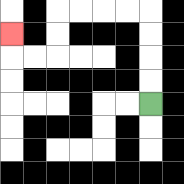{'start': '[6, 4]', 'end': '[0, 1]', 'path_directions': 'U,U,U,U,L,L,L,L,D,D,L,L,U', 'path_coordinates': '[[6, 4], [6, 3], [6, 2], [6, 1], [6, 0], [5, 0], [4, 0], [3, 0], [2, 0], [2, 1], [2, 2], [1, 2], [0, 2], [0, 1]]'}